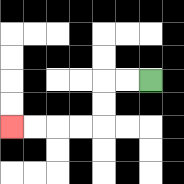{'start': '[6, 3]', 'end': '[0, 5]', 'path_directions': 'L,L,D,D,L,L,L,L', 'path_coordinates': '[[6, 3], [5, 3], [4, 3], [4, 4], [4, 5], [3, 5], [2, 5], [1, 5], [0, 5]]'}